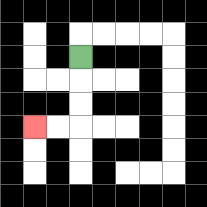{'start': '[3, 2]', 'end': '[1, 5]', 'path_directions': 'D,D,D,L,L', 'path_coordinates': '[[3, 2], [3, 3], [3, 4], [3, 5], [2, 5], [1, 5]]'}